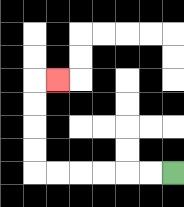{'start': '[7, 7]', 'end': '[2, 3]', 'path_directions': 'L,L,L,L,L,L,U,U,U,U,R', 'path_coordinates': '[[7, 7], [6, 7], [5, 7], [4, 7], [3, 7], [2, 7], [1, 7], [1, 6], [1, 5], [1, 4], [1, 3], [2, 3]]'}